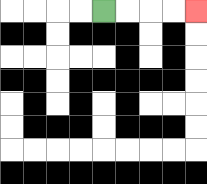{'start': '[4, 0]', 'end': '[8, 0]', 'path_directions': 'R,R,R,R', 'path_coordinates': '[[4, 0], [5, 0], [6, 0], [7, 0], [8, 0]]'}